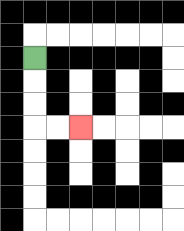{'start': '[1, 2]', 'end': '[3, 5]', 'path_directions': 'D,D,D,R,R', 'path_coordinates': '[[1, 2], [1, 3], [1, 4], [1, 5], [2, 5], [3, 5]]'}